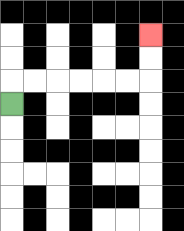{'start': '[0, 4]', 'end': '[6, 1]', 'path_directions': 'U,R,R,R,R,R,R,U,U', 'path_coordinates': '[[0, 4], [0, 3], [1, 3], [2, 3], [3, 3], [4, 3], [5, 3], [6, 3], [6, 2], [6, 1]]'}